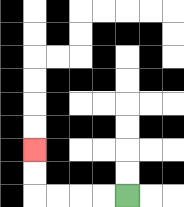{'start': '[5, 8]', 'end': '[1, 6]', 'path_directions': 'L,L,L,L,U,U', 'path_coordinates': '[[5, 8], [4, 8], [3, 8], [2, 8], [1, 8], [1, 7], [1, 6]]'}